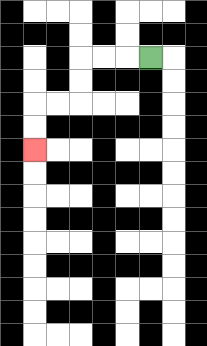{'start': '[6, 2]', 'end': '[1, 6]', 'path_directions': 'L,L,L,D,D,L,L,D,D', 'path_coordinates': '[[6, 2], [5, 2], [4, 2], [3, 2], [3, 3], [3, 4], [2, 4], [1, 4], [1, 5], [1, 6]]'}